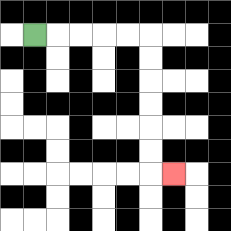{'start': '[1, 1]', 'end': '[7, 7]', 'path_directions': 'R,R,R,R,R,D,D,D,D,D,D,R', 'path_coordinates': '[[1, 1], [2, 1], [3, 1], [4, 1], [5, 1], [6, 1], [6, 2], [6, 3], [6, 4], [6, 5], [6, 6], [6, 7], [7, 7]]'}